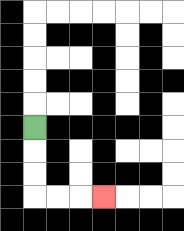{'start': '[1, 5]', 'end': '[4, 8]', 'path_directions': 'D,D,D,R,R,R', 'path_coordinates': '[[1, 5], [1, 6], [1, 7], [1, 8], [2, 8], [3, 8], [4, 8]]'}